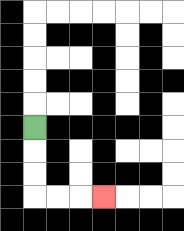{'start': '[1, 5]', 'end': '[4, 8]', 'path_directions': 'D,D,D,R,R,R', 'path_coordinates': '[[1, 5], [1, 6], [1, 7], [1, 8], [2, 8], [3, 8], [4, 8]]'}